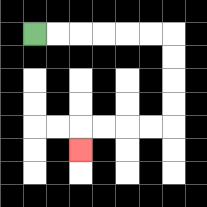{'start': '[1, 1]', 'end': '[3, 6]', 'path_directions': 'R,R,R,R,R,R,D,D,D,D,L,L,L,L,D', 'path_coordinates': '[[1, 1], [2, 1], [3, 1], [4, 1], [5, 1], [6, 1], [7, 1], [7, 2], [7, 3], [7, 4], [7, 5], [6, 5], [5, 5], [4, 5], [3, 5], [3, 6]]'}